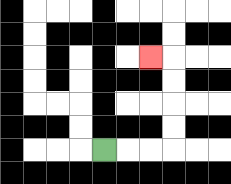{'start': '[4, 6]', 'end': '[6, 2]', 'path_directions': 'R,R,R,U,U,U,U,L', 'path_coordinates': '[[4, 6], [5, 6], [6, 6], [7, 6], [7, 5], [7, 4], [7, 3], [7, 2], [6, 2]]'}